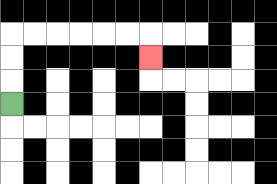{'start': '[0, 4]', 'end': '[6, 2]', 'path_directions': 'U,U,U,R,R,R,R,R,R,D', 'path_coordinates': '[[0, 4], [0, 3], [0, 2], [0, 1], [1, 1], [2, 1], [3, 1], [4, 1], [5, 1], [6, 1], [6, 2]]'}